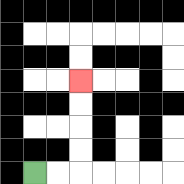{'start': '[1, 7]', 'end': '[3, 3]', 'path_directions': 'R,R,U,U,U,U', 'path_coordinates': '[[1, 7], [2, 7], [3, 7], [3, 6], [3, 5], [3, 4], [3, 3]]'}